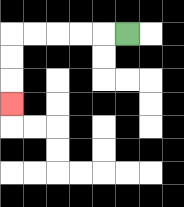{'start': '[5, 1]', 'end': '[0, 4]', 'path_directions': 'L,L,L,L,L,D,D,D', 'path_coordinates': '[[5, 1], [4, 1], [3, 1], [2, 1], [1, 1], [0, 1], [0, 2], [0, 3], [0, 4]]'}